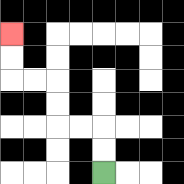{'start': '[4, 7]', 'end': '[0, 1]', 'path_directions': 'U,U,L,L,U,U,L,L,U,U', 'path_coordinates': '[[4, 7], [4, 6], [4, 5], [3, 5], [2, 5], [2, 4], [2, 3], [1, 3], [0, 3], [0, 2], [0, 1]]'}